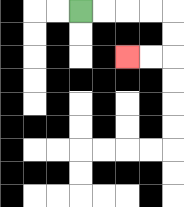{'start': '[3, 0]', 'end': '[5, 2]', 'path_directions': 'R,R,R,R,D,D,L,L', 'path_coordinates': '[[3, 0], [4, 0], [5, 0], [6, 0], [7, 0], [7, 1], [7, 2], [6, 2], [5, 2]]'}